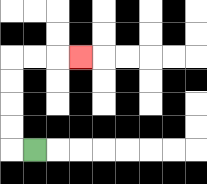{'start': '[1, 6]', 'end': '[3, 2]', 'path_directions': 'L,U,U,U,U,R,R,R', 'path_coordinates': '[[1, 6], [0, 6], [0, 5], [0, 4], [0, 3], [0, 2], [1, 2], [2, 2], [3, 2]]'}